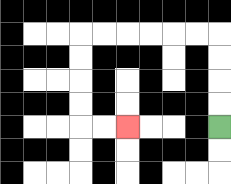{'start': '[9, 5]', 'end': '[5, 5]', 'path_directions': 'U,U,U,U,L,L,L,L,L,L,D,D,D,D,R,R', 'path_coordinates': '[[9, 5], [9, 4], [9, 3], [9, 2], [9, 1], [8, 1], [7, 1], [6, 1], [5, 1], [4, 1], [3, 1], [3, 2], [3, 3], [3, 4], [3, 5], [4, 5], [5, 5]]'}